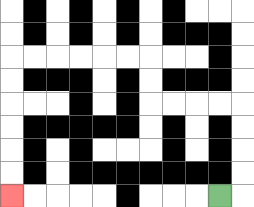{'start': '[9, 8]', 'end': '[0, 8]', 'path_directions': 'R,U,U,U,U,L,L,L,L,U,U,L,L,L,L,L,L,D,D,D,D,D,D', 'path_coordinates': '[[9, 8], [10, 8], [10, 7], [10, 6], [10, 5], [10, 4], [9, 4], [8, 4], [7, 4], [6, 4], [6, 3], [6, 2], [5, 2], [4, 2], [3, 2], [2, 2], [1, 2], [0, 2], [0, 3], [0, 4], [0, 5], [0, 6], [0, 7], [0, 8]]'}